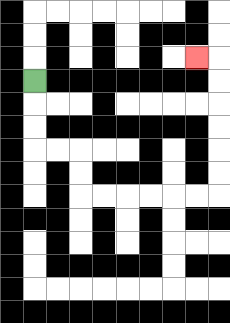{'start': '[1, 3]', 'end': '[8, 2]', 'path_directions': 'D,D,D,R,R,D,D,R,R,R,R,R,R,U,U,U,U,U,U,L', 'path_coordinates': '[[1, 3], [1, 4], [1, 5], [1, 6], [2, 6], [3, 6], [3, 7], [3, 8], [4, 8], [5, 8], [6, 8], [7, 8], [8, 8], [9, 8], [9, 7], [9, 6], [9, 5], [9, 4], [9, 3], [9, 2], [8, 2]]'}